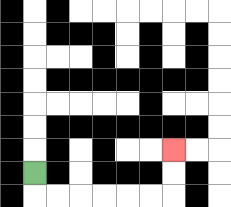{'start': '[1, 7]', 'end': '[7, 6]', 'path_directions': 'D,R,R,R,R,R,R,U,U', 'path_coordinates': '[[1, 7], [1, 8], [2, 8], [3, 8], [4, 8], [5, 8], [6, 8], [7, 8], [7, 7], [7, 6]]'}